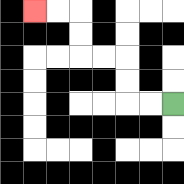{'start': '[7, 4]', 'end': '[1, 0]', 'path_directions': 'L,L,U,U,L,L,U,U,L,L', 'path_coordinates': '[[7, 4], [6, 4], [5, 4], [5, 3], [5, 2], [4, 2], [3, 2], [3, 1], [3, 0], [2, 0], [1, 0]]'}